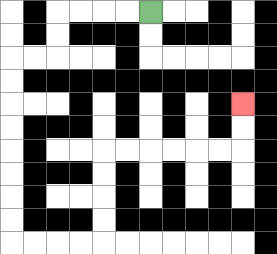{'start': '[6, 0]', 'end': '[10, 4]', 'path_directions': 'L,L,L,L,D,D,L,L,D,D,D,D,D,D,D,D,R,R,R,R,U,U,U,U,R,R,R,R,R,R,U,U', 'path_coordinates': '[[6, 0], [5, 0], [4, 0], [3, 0], [2, 0], [2, 1], [2, 2], [1, 2], [0, 2], [0, 3], [0, 4], [0, 5], [0, 6], [0, 7], [0, 8], [0, 9], [0, 10], [1, 10], [2, 10], [3, 10], [4, 10], [4, 9], [4, 8], [4, 7], [4, 6], [5, 6], [6, 6], [7, 6], [8, 6], [9, 6], [10, 6], [10, 5], [10, 4]]'}